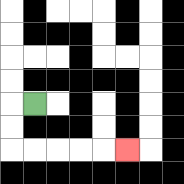{'start': '[1, 4]', 'end': '[5, 6]', 'path_directions': 'L,D,D,R,R,R,R,R', 'path_coordinates': '[[1, 4], [0, 4], [0, 5], [0, 6], [1, 6], [2, 6], [3, 6], [4, 6], [5, 6]]'}